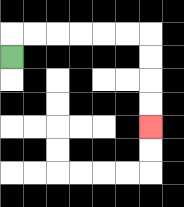{'start': '[0, 2]', 'end': '[6, 5]', 'path_directions': 'U,R,R,R,R,R,R,D,D,D,D', 'path_coordinates': '[[0, 2], [0, 1], [1, 1], [2, 1], [3, 1], [4, 1], [5, 1], [6, 1], [6, 2], [6, 3], [6, 4], [6, 5]]'}